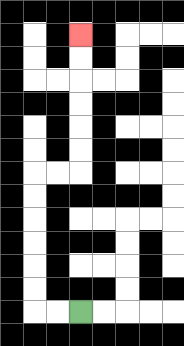{'start': '[3, 13]', 'end': '[3, 1]', 'path_directions': 'L,L,U,U,U,U,U,U,R,R,U,U,U,U,U,U', 'path_coordinates': '[[3, 13], [2, 13], [1, 13], [1, 12], [1, 11], [1, 10], [1, 9], [1, 8], [1, 7], [2, 7], [3, 7], [3, 6], [3, 5], [3, 4], [3, 3], [3, 2], [3, 1]]'}